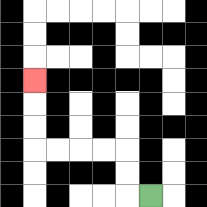{'start': '[6, 8]', 'end': '[1, 3]', 'path_directions': 'L,U,U,L,L,L,L,U,U,U', 'path_coordinates': '[[6, 8], [5, 8], [5, 7], [5, 6], [4, 6], [3, 6], [2, 6], [1, 6], [1, 5], [1, 4], [1, 3]]'}